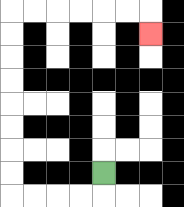{'start': '[4, 7]', 'end': '[6, 1]', 'path_directions': 'D,L,L,L,L,U,U,U,U,U,U,U,U,R,R,R,R,R,R,D', 'path_coordinates': '[[4, 7], [4, 8], [3, 8], [2, 8], [1, 8], [0, 8], [0, 7], [0, 6], [0, 5], [0, 4], [0, 3], [0, 2], [0, 1], [0, 0], [1, 0], [2, 0], [3, 0], [4, 0], [5, 0], [6, 0], [6, 1]]'}